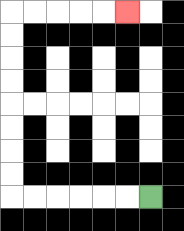{'start': '[6, 8]', 'end': '[5, 0]', 'path_directions': 'L,L,L,L,L,L,U,U,U,U,U,U,U,U,R,R,R,R,R', 'path_coordinates': '[[6, 8], [5, 8], [4, 8], [3, 8], [2, 8], [1, 8], [0, 8], [0, 7], [0, 6], [0, 5], [0, 4], [0, 3], [0, 2], [0, 1], [0, 0], [1, 0], [2, 0], [3, 0], [4, 0], [5, 0]]'}